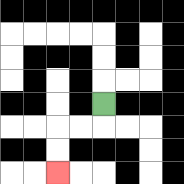{'start': '[4, 4]', 'end': '[2, 7]', 'path_directions': 'D,L,L,D,D', 'path_coordinates': '[[4, 4], [4, 5], [3, 5], [2, 5], [2, 6], [2, 7]]'}